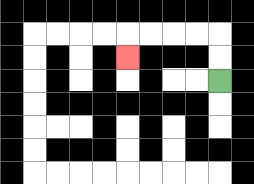{'start': '[9, 3]', 'end': '[5, 2]', 'path_directions': 'U,U,L,L,L,L,D', 'path_coordinates': '[[9, 3], [9, 2], [9, 1], [8, 1], [7, 1], [6, 1], [5, 1], [5, 2]]'}